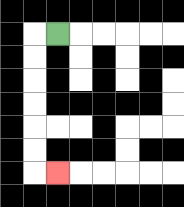{'start': '[2, 1]', 'end': '[2, 7]', 'path_directions': 'L,D,D,D,D,D,D,R', 'path_coordinates': '[[2, 1], [1, 1], [1, 2], [1, 3], [1, 4], [1, 5], [1, 6], [1, 7], [2, 7]]'}